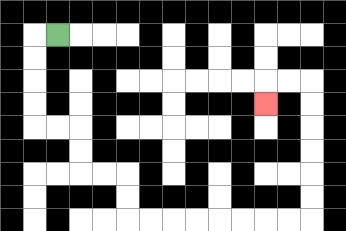{'start': '[2, 1]', 'end': '[11, 4]', 'path_directions': 'L,D,D,D,D,R,R,D,D,R,R,D,D,R,R,R,R,R,R,R,R,U,U,U,U,U,U,L,L,D', 'path_coordinates': '[[2, 1], [1, 1], [1, 2], [1, 3], [1, 4], [1, 5], [2, 5], [3, 5], [3, 6], [3, 7], [4, 7], [5, 7], [5, 8], [5, 9], [6, 9], [7, 9], [8, 9], [9, 9], [10, 9], [11, 9], [12, 9], [13, 9], [13, 8], [13, 7], [13, 6], [13, 5], [13, 4], [13, 3], [12, 3], [11, 3], [11, 4]]'}